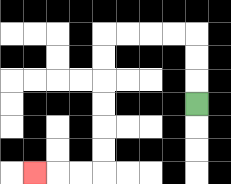{'start': '[8, 4]', 'end': '[1, 7]', 'path_directions': 'U,U,U,L,L,L,L,D,D,D,D,D,D,L,L,L', 'path_coordinates': '[[8, 4], [8, 3], [8, 2], [8, 1], [7, 1], [6, 1], [5, 1], [4, 1], [4, 2], [4, 3], [4, 4], [4, 5], [4, 6], [4, 7], [3, 7], [2, 7], [1, 7]]'}